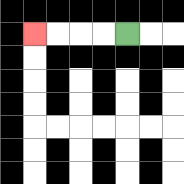{'start': '[5, 1]', 'end': '[1, 1]', 'path_directions': 'L,L,L,L', 'path_coordinates': '[[5, 1], [4, 1], [3, 1], [2, 1], [1, 1]]'}